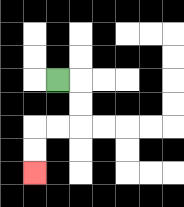{'start': '[2, 3]', 'end': '[1, 7]', 'path_directions': 'R,D,D,L,L,D,D', 'path_coordinates': '[[2, 3], [3, 3], [3, 4], [3, 5], [2, 5], [1, 5], [1, 6], [1, 7]]'}